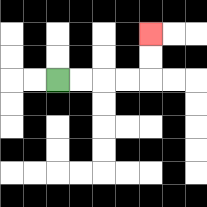{'start': '[2, 3]', 'end': '[6, 1]', 'path_directions': 'R,R,R,R,U,U', 'path_coordinates': '[[2, 3], [3, 3], [4, 3], [5, 3], [6, 3], [6, 2], [6, 1]]'}